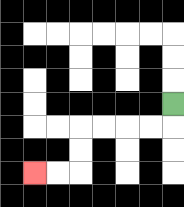{'start': '[7, 4]', 'end': '[1, 7]', 'path_directions': 'D,L,L,L,L,D,D,L,L', 'path_coordinates': '[[7, 4], [7, 5], [6, 5], [5, 5], [4, 5], [3, 5], [3, 6], [3, 7], [2, 7], [1, 7]]'}